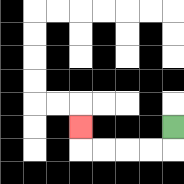{'start': '[7, 5]', 'end': '[3, 5]', 'path_directions': 'D,L,L,L,L,U', 'path_coordinates': '[[7, 5], [7, 6], [6, 6], [5, 6], [4, 6], [3, 6], [3, 5]]'}